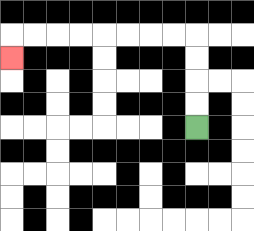{'start': '[8, 5]', 'end': '[0, 2]', 'path_directions': 'U,U,U,U,L,L,L,L,L,L,L,L,D', 'path_coordinates': '[[8, 5], [8, 4], [8, 3], [8, 2], [8, 1], [7, 1], [6, 1], [5, 1], [4, 1], [3, 1], [2, 1], [1, 1], [0, 1], [0, 2]]'}